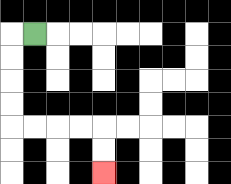{'start': '[1, 1]', 'end': '[4, 7]', 'path_directions': 'L,D,D,D,D,R,R,R,R,D,D', 'path_coordinates': '[[1, 1], [0, 1], [0, 2], [0, 3], [0, 4], [0, 5], [1, 5], [2, 5], [3, 5], [4, 5], [4, 6], [4, 7]]'}